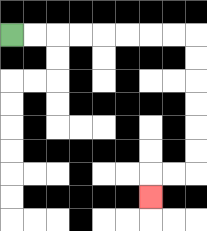{'start': '[0, 1]', 'end': '[6, 8]', 'path_directions': 'R,R,R,R,R,R,R,R,D,D,D,D,D,D,L,L,D', 'path_coordinates': '[[0, 1], [1, 1], [2, 1], [3, 1], [4, 1], [5, 1], [6, 1], [7, 1], [8, 1], [8, 2], [8, 3], [8, 4], [8, 5], [8, 6], [8, 7], [7, 7], [6, 7], [6, 8]]'}